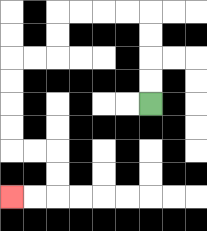{'start': '[6, 4]', 'end': '[0, 8]', 'path_directions': 'U,U,U,U,L,L,L,L,D,D,L,L,D,D,D,D,R,R,D,D,L,L', 'path_coordinates': '[[6, 4], [6, 3], [6, 2], [6, 1], [6, 0], [5, 0], [4, 0], [3, 0], [2, 0], [2, 1], [2, 2], [1, 2], [0, 2], [0, 3], [0, 4], [0, 5], [0, 6], [1, 6], [2, 6], [2, 7], [2, 8], [1, 8], [0, 8]]'}